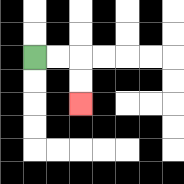{'start': '[1, 2]', 'end': '[3, 4]', 'path_directions': 'R,R,D,D', 'path_coordinates': '[[1, 2], [2, 2], [3, 2], [3, 3], [3, 4]]'}